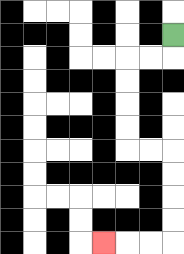{'start': '[7, 1]', 'end': '[4, 10]', 'path_directions': 'D,L,L,D,D,D,D,R,R,D,D,D,D,L,L,L', 'path_coordinates': '[[7, 1], [7, 2], [6, 2], [5, 2], [5, 3], [5, 4], [5, 5], [5, 6], [6, 6], [7, 6], [7, 7], [7, 8], [7, 9], [7, 10], [6, 10], [5, 10], [4, 10]]'}